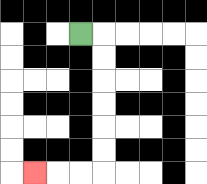{'start': '[3, 1]', 'end': '[1, 7]', 'path_directions': 'R,D,D,D,D,D,D,L,L,L', 'path_coordinates': '[[3, 1], [4, 1], [4, 2], [4, 3], [4, 4], [4, 5], [4, 6], [4, 7], [3, 7], [2, 7], [1, 7]]'}